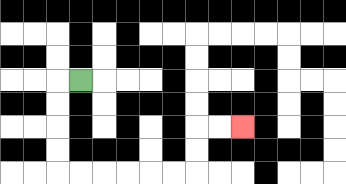{'start': '[3, 3]', 'end': '[10, 5]', 'path_directions': 'L,D,D,D,D,R,R,R,R,R,R,U,U,R,R', 'path_coordinates': '[[3, 3], [2, 3], [2, 4], [2, 5], [2, 6], [2, 7], [3, 7], [4, 7], [5, 7], [6, 7], [7, 7], [8, 7], [8, 6], [8, 5], [9, 5], [10, 5]]'}